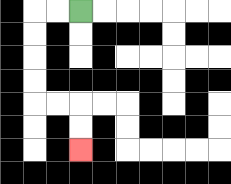{'start': '[3, 0]', 'end': '[3, 6]', 'path_directions': 'L,L,D,D,D,D,R,R,D,D', 'path_coordinates': '[[3, 0], [2, 0], [1, 0], [1, 1], [1, 2], [1, 3], [1, 4], [2, 4], [3, 4], [3, 5], [3, 6]]'}